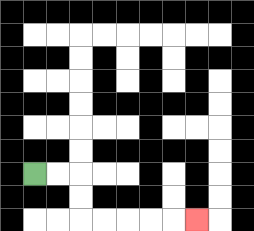{'start': '[1, 7]', 'end': '[8, 9]', 'path_directions': 'R,R,D,D,R,R,R,R,R', 'path_coordinates': '[[1, 7], [2, 7], [3, 7], [3, 8], [3, 9], [4, 9], [5, 9], [6, 9], [7, 9], [8, 9]]'}